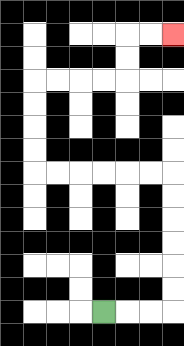{'start': '[4, 13]', 'end': '[7, 1]', 'path_directions': 'R,R,R,U,U,U,U,U,U,L,L,L,L,L,L,U,U,U,U,R,R,R,R,U,U,R,R', 'path_coordinates': '[[4, 13], [5, 13], [6, 13], [7, 13], [7, 12], [7, 11], [7, 10], [7, 9], [7, 8], [7, 7], [6, 7], [5, 7], [4, 7], [3, 7], [2, 7], [1, 7], [1, 6], [1, 5], [1, 4], [1, 3], [2, 3], [3, 3], [4, 3], [5, 3], [5, 2], [5, 1], [6, 1], [7, 1]]'}